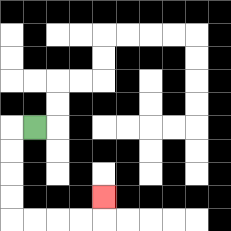{'start': '[1, 5]', 'end': '[4, 8]', 'path_directions': 'L,D,D,D,D,R,R,R,R,U', 'path_coordinates': '[[1, 5], [0, 5], [0, 6], [0, 7], [0, 8], [0, 9], [1, 9], [2, 9], [3, 9], [4, 9], [4, 8]]'}